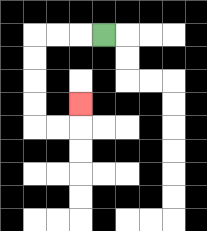{'start': '[4, 1]', 'end': '[3, 4]', 'path_directions': 'L,L,L,D,D,D,D,R,R,U', 'path_coordinates': '[[4, 1], [3, 1], [2, 1], [1, 1], [1, 2], [1, 3], [1, 4], [1, 5], [2, 5], [3, 5], [3, 4]]'}